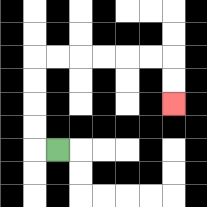{'start': '[2, 6]', 'end': '[7, 4]', 'path_directions': 'L,U,U,U,U,R,R,R,R,R,R,D,D', 'path_coordinates': '[[2, 6], [1, 6], [1, 5], [1, 4], [1, 3], [1, 2], [2, 2], [3, 2], [4, 2], [5, 2], [6, 2], [7, 2], [7, 3], [7, 4]]'}